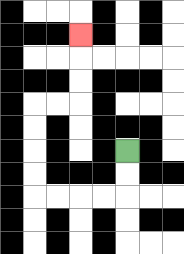{'start': '[5, 6]', 'end': '[3, 1]', 'path_directions': 'D,D,L,L,L,L,U,U,U,U,R,R,U,U,U', 'path_coordinates': '[[5, 6], [5, 7], [5, 8], [4, 8], [3, 8], [2, 8], [1, 8], [1, 7], [1, 6], [1, 5], [1, 4], [2, 4], [3, 4], [3, 3], [3, 2], [3, 1]]'}